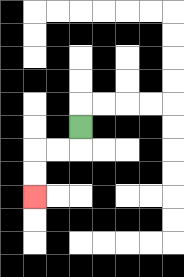{'start': '[3, 5]', 'end': '[1, 8]', 'path_directions': 'D,L,L,D,D', 'path_coordinates': '[[3, 5], [3, 6], [2, 6], [1, 6], [1, 7], [1, 8]]'}